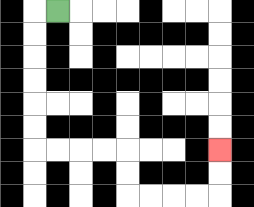{'start': '[2, 0]', 'end': '[9, 6]', 'path_directions': 'L,D,D,D,D,D,D,R,R,R,R,D,D,R,R,R,R,U,U', 'path_coordinates': '[[2, 0], [1, 0], [1, 1], [1, 2], [1, 3], [1, 4], [1, 5], [1, 6], [2, 6], [3, 6], [4, 6], [5, 6], [5, 7], [5, 8], [6, 8], [7, 8], [8, 8], [9, 8], [9, 7], [9, 6]]'}